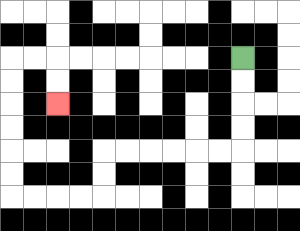{'start': '[10, 2]', 'end': '[2, 4]', 'path_directions': 'D,D,D,D,L,L,L,L,L,L,D,D,L,L,L,L,U,U,U,U,U,U,R,R,D,D', 'path_coordinates': '[[10, 2], [10, 3], [10, 4], [10, 5], [10, 6], [9, 6], [8, 6], [7, 6], [6, 6], [5, 6], [4, 6], [4, 7], [4, 8], [3, 8], [2, 8], [1, 8], [0, 8], [0, 7], [0, 6], [0, 5], [0, 4], [0, 3], [0, 2], [1, 2], [2, 2], [2, 3], [2, 4]]'}